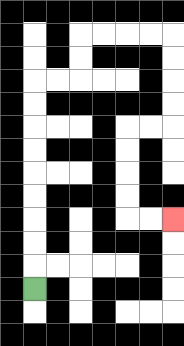{'start': '[1, 12]', 'end': '[7, 9]', 'path_directions': 'U,U,U,U,U,U,U,U,U,R,R,U,U,R,R,R,R,D,D,D,D,L,L,D,D,D,D,R,R', 'path_coordinates': '[[1, 12], [1, 11], [1, 10], [1, 9], [1, 8], [1, 7], [1, 6], [1, 5], [1, 4], [1, 3], [2, 3], [3, 3], [3, 2], [3, 1], [4, 1], [5, 1], [6, 1], [7, 1], [7, 2], [7, 3], [7, 4], [7, 5], [6, 5], [5, 5], [5, 6], [5, 7], [5, 8], [5, 9], [6, 9], [7, 9]]'}